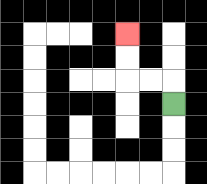{'start': '[7, 4]', 'end': '[5, 1]', 'path_directions': 'U,L,L,U,U', 'path_coordinates': '[[7, 4], [7, 3], [6, 3], [5, 3], [5, 2], [5, 1]]'}